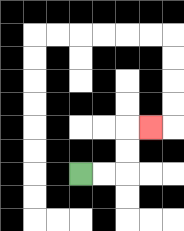{'start': '[3, 7]', 'end': '[6, 5]', 'path_directions': 'R,R,U,U,R', 'path_coordinates': '[[3, 7], [4, 7], [5, 7], [5, 6], [5, 5], [6, 5]]'}